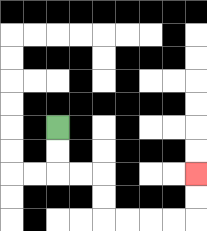{'start': '[2, 5]', 'end': '[8, 7]', 'path_directions': 'D,D,R,R,D,D,R,R,R,R,U,U', 'path_coordinates': '[[2, 5], [2, 6], [2, 7], [3, 7], [4, 7], [4, 8], [4, 9], [5, 9], [6, 9], [7, 9], [8, 9], [8, 8], [8, 7]]'}